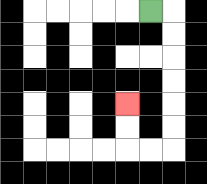{'start': '[6, 0]', 'end': '[5, 4]', 'path_directions': 'R,D,D,D,D,D,D,L,L,U,U', 'path_coordinates': '[[6, 0], [7, 0], [7, 1], [7, 2], [7, 3], [7, 4], [7, 5], [7, 6], [6, 6], [5, 6], [5, 5], [5, 4]]'}